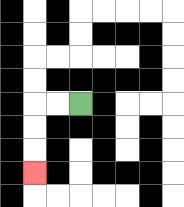{'start': '[3, 4]', 'end': '[1, 7]', 'path_directions': 'L,L,D,D,D', 'path_coordinates': '[[3, 4], [2, 4], [1, 4], [1, 5], [1, 6], [1, 7]]'}